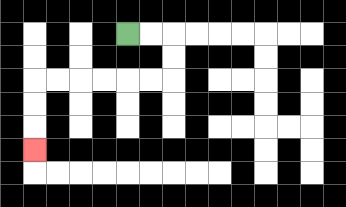{'start': '[5, 1]', 'end': '[1, 6]', 'path_directions': 'R,R,D,D,L,L,L,L,L,L,D,D,D', 'path_coordinates': '[[5, 1], [6, 1], [7, 1], [7, 2], [7, 3], [6, 3], [5, 3], [4, 3], [3, 3], [2, 3], [1, 3], [1, 4], [1, 5], [1, 6]]'}